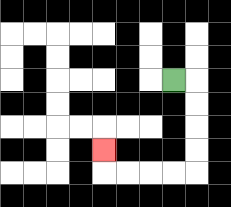{'start': '[7, 3]', 'end': '[4, 6]', 'path_directions': 'R,D,D,D,D,L,L,L,L,U', 'path_coordinates': '[[7, 3], [8, 3], [8, 4], [8, 5], [8, 6], [8, 7], [7, 7], [6, 7], [5, 7], [4, 7], [4, 6]]'}